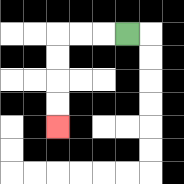{'start': '[5, 1]', 'end': '[2, 5]', 'path_directions': 'L,L,L,D,D,D,D', 'path_coordinates': '[[5, 1], [4, 1], [3, 1], [2, 1], [2, 2], [2, 3], [2, 4], [2, 5]]'}